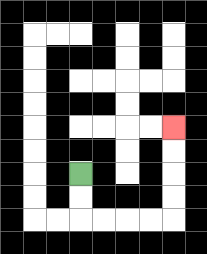{'start': '[3, 7]', 'end': '[7, 5]', 'path_directions': 'D,D,R,R,R,R,U,U,U,U', 'path_coordinates': '[[3, 7], [3, 8], [3, 9], [4, 9], [5, 9], [6, 9], [7, 9], [7, 8], [7, 7], [7, 6], [7, 5]]'}